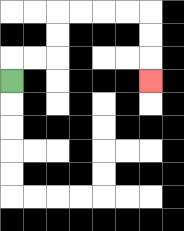{'start': '[0, 3]', 'end': '[6, 3]', 'path_directions': 'U,R,R,U,U,R,R,R,R,D,D,D', 'path_coordinates': '[[0, 3], [0, 2], [1, 2], [2, 2], [2, 1], [2, 0], [3, 0], [4, 0], [5, 0], [6, 0], [6, 1], [6, 2], [6, 3]]'}